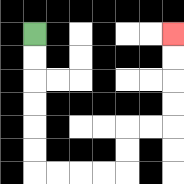{'start': '[1, 1]', 'end': '[7, 1]', 'path_directions': 'D,D,D,D,D,D,R,R,R,R,U,U,R,R,U,U,U,U', 'path_coordinates': '[[1, 1], [1, 2], [1, 3], [1, 4], [1, 5], [1, 6], [1, 7], [2, 7], [3, 7], [4, 7], [5, 7], [5, 6], [5, 5], [6, 5], [7, 5], [7, 4], [7, 3], [7, 2], [7, 1]]'}